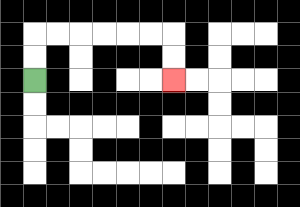{'start': '[1, 3]', 'end': '[7, 3]', 'path_directions': 'U,U,R,R,R,R,R,R,D,D', 'path_coordinates': '[[1, 3], [1, 2], [1, 1], [2, 1], [3, 1], [4, 1], [5, 1], [6, 1], [7, 1], [7, 2], [7, 3]]'}